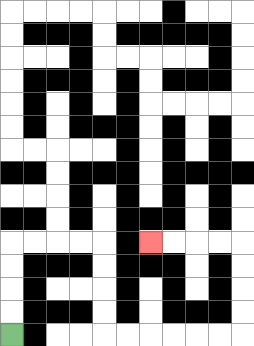{'start': '[0, 14]', 'end': '[6, 10]', 'path_directions': 'U,U,U,U,R,R,R,R,D,D,D,D,R,R,R,R,R,R,U,U,U,U,L,L,L,L', 'path_coordinates': '[[0, 14], [0, 13], [0, 12], [0, 11], [0, 10], [1, 10], [2, 10], [3, 10], [4, 10], [4, 11], [4, 12], [4, 13], [4, 14], [5, 14], [6, 14], [7, 14], [8, 14], [9, 14], [10, 14], [10, 13], [10, 12], [10, 11], [10, 10], [9, 10], [8, 10], [7, 10], [6, 10]]'}